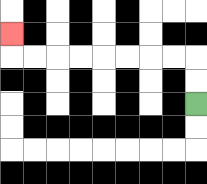{'start': '[8, 4]', 'end': '[0, 1]', 'path_directions': 'U,U,L,L,L,L,L,L,L,L,U', 'path_coordinates': '[[8, 4], [8, 3], [8, 2], [7, 2], [6, 2], [5, 2], [4, 2], [3, 2], [2, 2], [1, 2], [0, 2], [0, 1]]'}